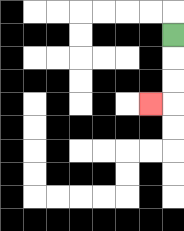{'start': '[7, 1]', 'end': '[6, 4]', 'path_directions': 'D,D,D,L', 'path_coordinates': '[[7, 1], [7, 2], [7, 3], [7, 4], [6, 4]]'}